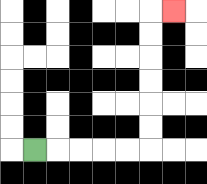{'start': '[1, 6]', 'end': '[7, 0]', 'path_directions': 'R,R,R,R,R,U,U,U,U,U,U,R', 'path_coordinates': '[[1, 6], [2, 6], [3, 6], [4, 6], [5, 6], [6, 6], [6, 5], [6, 4], [6, 3], [6, 2], [6, 1], [6, 0], [7, 0]]'}